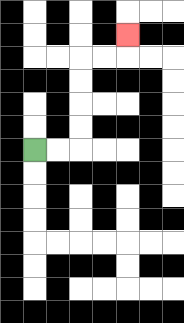{'start': '[1, 6]', 'end': '[5, 1]', 'path_directions': 'R,R,U,U,U,U,R,R,U', 'path_coordinates': '[[1, 6], [2, 6], [3, 6], [3, 5], [3, 4], [3, 3], [3, 2], [4, 2], [5, 2], [5, 1]]'}